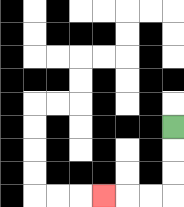{'start': '[7, 5]', 'end': '[4, 8]', 'path_directions': 'D,D,D,L,L,L', 'path_coordinates': '[[7, 5], [7, 6], [7, 7], [7, 8], [6, 8], [5, 8], [4, 8]]'}